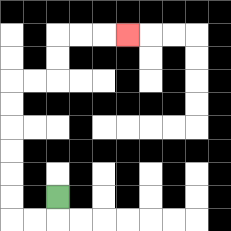{'start': '[2, 8]', 'end': '[5, 1]', 'path_directions': 'D,L,L,U,U,U,U,U,U,R,R,U,U,R,R,R', 'path_coordinates': '[[2, 8], [2, 9], [1, 9], [0, 9], [0, 8], [0, 7], [0, 6], [0, 5], [0, 4], [0, 3], [1, 3], [2, 3], [2, 2], [2, 1], [3, 1], [4, 1], [5, 1]]'}